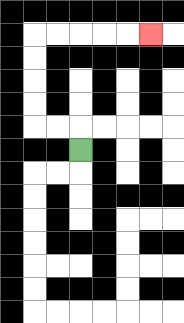{'start': '[3, 6]', 'end': '[6, 1]', 'path_directions': 'U,L,L,U,U,U,U,R,R,R,R,R', 'path_coordinates': '[[3, 6], [3, 5], [2, 5], [1, 5], [1, 4], [1, 3], [1, 2], [1, 1], [2, 1], [3, 1], [4, 1], [5, 1], [6, 1]]'}